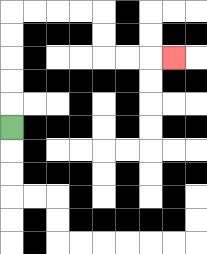{'start': '[0, 5]', 'end': '[7, 2]', 'path_directions': 'U,U,U,U,U,R,R,R,R,D,D,R,R,R', 'path_coordinates': '[[0, 5], [0, 4], [0, 3], [0, 2], [0, 1], [0, 0], [1, 0], [2, 0], [3, 0], [4, 0], [4, 1], [4, 2], [5, 2], [6, 2], [7, 2]]'}